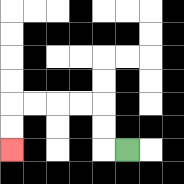{'start': '[5, 6]', 'end': '[0, 6]', 'path_directions': 'L,U,U,L,L,L,L,D,D', 'path_coordinates': '[[5, 6], [4, 6], [4, 5], [4, 4], [3, 4], [2, 4], [1, 4], [0, 4], [0, 5], [0, 6]]'}